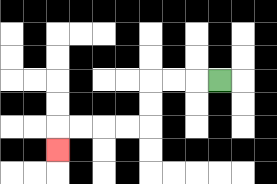{'start': '[9, 3]', 'end': '[2, 6]', 'path_directions': 'L,L,L,D,D,L,L,L,L,D', 'path_coordinates': '[[9, 3], [8, 3], [7, 3], [6, 3], [6, 4], [6, 5], [5, 5], [4, 5], [3, 5], [2, 5], [2, 6]]'}